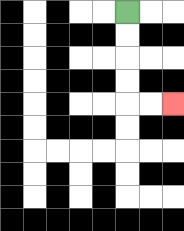{'start': '[5, 0]', 'end': '[7, 4]', 'path_directions': 'D,D,D,D,R,R', 'path_coordinates': '[[5, 0], [5, 1], [5, 2], [5, 3], [5, 4], [6, 4], [7, 4]]'}